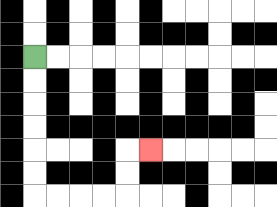{'start': '[1, 2]', 'end': '[6, 6]', 'path_directions': 'D,D,D,D,D,D,R,R,R,R,U,U,R', 'path_coordinates': '[[1, 2], [1, 3], [1, 4], [1, 5], [1, 6], [1, 7], [1, 8], [2, 8], [3, 8], [4, 8], [5, 8], [5, 7], [5, 6], [6, 6]]'}